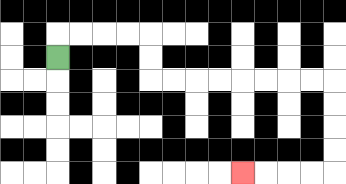{'start': '[2, 2]', 'end': '[10, 7]', 'path_directions': 'U,R,R,R,R,D,D,R,R,R,R,R,R,R,R,D,D,D,D,L,L,L,L', 'path_coordinates': '[[2, 2], [2, 1], [3, 1], [4, 1], [5, 1], [6, 1], [6, 2], [6, 3], [7, 3], [8, 3], [9, 3], [10, 3], [11, 3], [12, 3], [13, 3], [14, 3], [14, 4], [14, 5], [14, 6], [14, 7], [13, 7], [12, 7], [11, 7], [10, 7]]'}